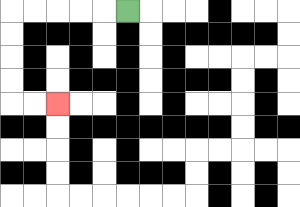{'start': '[5, 0]', 'end': '[2, 4]', 'path_directions': 'L,L,L,L,L,D,D,D,D,R,R', 'path_coordinates': '[[5, 0], [4, 0], [3, 0], [2, 0], [1, 0], [0, 0], [0, 1], [0, 2], [0, 3], [0, 4], [1, 4], [2, 4]]'}